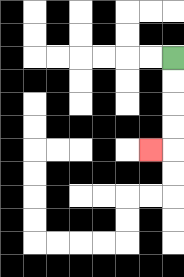{'start': '[7, 2]', 'end': '[6, 6]', 'path_directions': 'D,D,D,D,L', 'path_coordinates': '[[7, 2], [7, 3], [7, 4], [7, 5], [7, 6], [6, 6]]'}